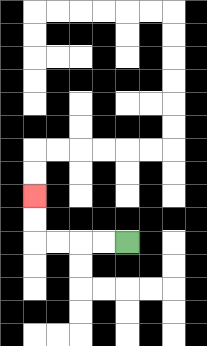{'start': '[5, 10]', 'end': '[1, 8]', 'path_directions': 'L,L,L,L,U,U', 'path_coordinates': '[[5, 10], [4, 10], [3, 10], [2, 10], [1, 10], [1, 9], [1, 8]]'}